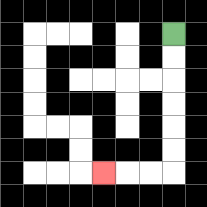{'start': '[7, 1]', 'end': '[4, 7]', 'path_directions': 'D,D,D,D,D,D,L,L,L', 'path_coordinates': '[[7, 1], [7, 2], [7, 3], [7, 4], [7, 5], [7, 6], [7, 7], [6, 7], [5, 7], [4, 7]]'}